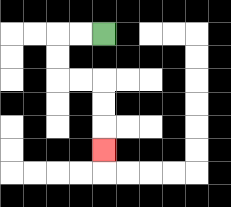{'start': '[4, 1]', 'end': '[4, 6]', 'path_directions': 'L,L,D,D,R,R,D,D,D', 'path_coordinates': '[[4, 1], [3, 1], [2, 1], [2, 2], [2, 3], [3, 3], [4, 3], [4, 4], [4, 5], [4, 6]]'}